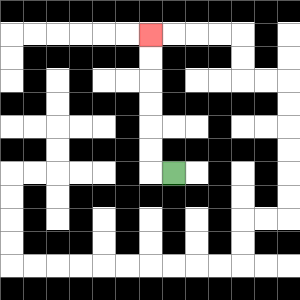{'start': '[7, 7]', 'end': '[6, 1]', 'path_directions': 'L,U,U,U,U,U,U', 'path_coordinates': '[[7, 7], [6, 7], [6, 6], [6, 5], [6, 4], [6, 3], [6, 2], [6, 1]]'}